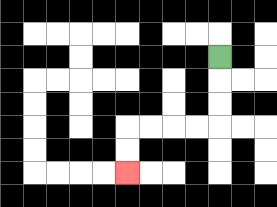{'start': '[9, 2]', 'end': '[5, 7]', 'path_directions': 'D,D,D,L,L,L,L,D,D', 'path_coordinates': '[[9, 2], [9, 3], [9, 4], [9, 5], [8, 5], [7, 5], [6, 5], [5, 5], [5, 6], [5, 7]]'}